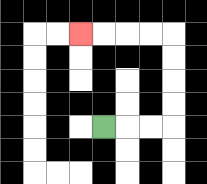{'start': '[4, 5]', 'end': '[3, 1]', 'path_directions': 'R,R,R,U,U,U,U,L,L,L,L', 'path_coordinates': '[[4, 5], [5, 5], [6, 5], [7, 5], [7, 4], [7, 3], [7, 2], [7, 1], [6, 1], [5, 1], [4, 1], [3, 1]]'}